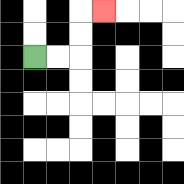{'start': '[1, 2]', 'end': '[4, 0]', 'path_directions': 'R,R,U,U,R', 'path_coordinates': '[[1, 2], [2, 2], [3, 2], [3, 1], [3, 0], [4, 0]]'}